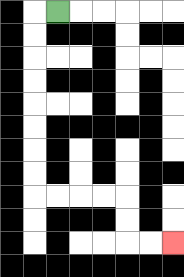{'start': '[2, 0]', 'end': '[7, 10]', 'path_directions': 'L,D,D,D,D,D,D,D,D,R,R,R,R,D,D,R,R', 'path_coordinates': '[[2, 0], [1, 0], [1, 1], [1, 2], [1, 3], [1, 4], [1, 5], [1, 6], [1, 7], [1, 8], [2, 8], [3, 8], [4, 8], [5, 8], [5, 9], [5, 10], [6, 10], [7, 10]]'}